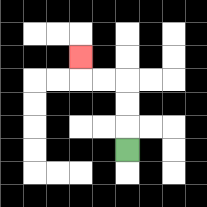{'start': '[5, 6]', 'end': '[3, 2]', 'path_directions': 'U,U,U,L,L,U', 'path_coordinates': '[[5, 6], [5, 5], [5, 4], [5, 3], [4, 3], [3, 3], [3, 2]]'}